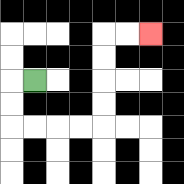{'start': '[1, 3]', 'end': '[6, 1]', 'path_directions': 'L,D,D,R,R,R,R,U,U,U,U,R,R', 'path_coordinates': '[[1, 3], [0, 3], [0, 4], [0, 5], [1, 5], [2, 5], [3, 5], [4, 5], [4, 4], [4, 3], [4, 2], [4, 1], [5, 1], [6, 1]]'}